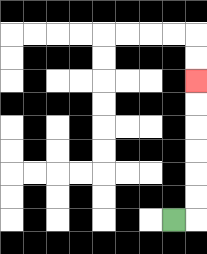{'start': '[7, 9]', 'end': '[8, 3]', 'path_directions': 'R,U,U,U,U,U,U', 'path_coordinates': '[[7, 9], [8, 9], [8, 8], [8, 7], [8, 6], [8, 5], [8, 4], [8, 3]]'}